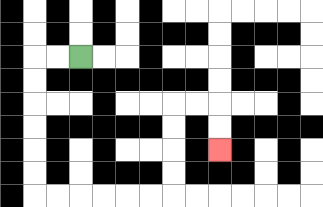{'start': '[3, 2]', 'end': '[9, 6]', 'path_directions': 'L,L,D,D,D,D,D,D,R,R,R,R,R,R,U,U,U,U,R,R,D,D', 'path_coordinates': '[[3, 2], [2, 2], [1, 2], [1, 3], [1, 4], [1, 5], [1, 6], [1, 7], [1, 8], [2, 8], [3, 8], [4, 8], [5, 8], [6, 8], [7, 8], [7, 7], [7, 6], [7, 5], [7, 4], [8, 4], [9, 4], [9, 5], [9, 6]]'}